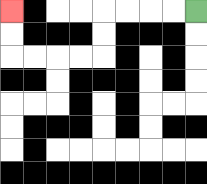{'start': '[8, 0]', 'end': '[0, 0]', 'path_directions': 'L,L,L,L,D,D,L,L,L,L,U,U', 'path_coordinates': '[[8, 0], [7, 0], [6, 0], [5, 0], [4, 0], [4, 1], [4, 2], [3, 2], [2, 2], [1, 2], [0, 2], [0, 1], [0, 0]]'}